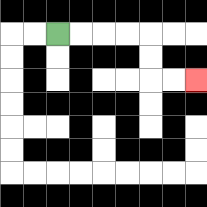{'start': '[2, 1]', 'end': '[8, 3]', 'path_directions': 'R,R,R,R,D,D,R,R', 'path_coordinates': '[[2, 1], [3, 1], [4, 1], [5, 1], [6, 1], [6, 2], [6, 3], [7, 3], [8, 3]]'}